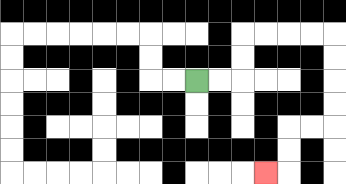{'start': '[8, 3]', 'end': '[11, 7]', 'path_directions': 'R,R,U,U,R,R,R,R,D,D,D,D,L,L,D,D,L', 'path_coordinates': '[[8, 3], [9, 3], [10, 3], [10, 2], [10, 1], [11, 1], [12, 1], [13, 1], [14, 1], [14, 2], [14, 3], [14, 4], [14, 5], [13, 5], [12, 5], [12, 6], [12, 7], [11, 7]]'}